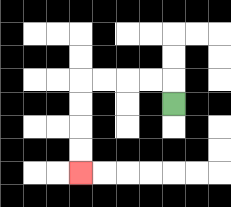{'start': '[7, 4]', 'end': '[3, 7]', 'path_directions': 'U,L,L,L,L,D,D,D,D', 'path_coordinates': '[[7, 4], [7, 3], [6, 3], [5, 3], [4, 3], [3, 3], [3, 4], [3, 5], [3, 6], [3, 7]]'}